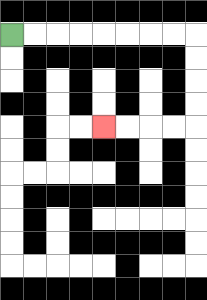{'start': '[0, 1]', 'end': '[4, 5]', 'path_directions': 'R,R,R,R,R,R,R,R,D,D,D,D,L,L,L,L', 'path_coordinates': '[[0, 1], [1, 1], [2, 1], [3, 1], [4, 1], [5, 1], [6, 1], [7, 1], [8, 1], [8, 2], [8, 3], [8, 4], [8, 5], [7, 5], [6, 5], [5, 5], [4, 5]]'}